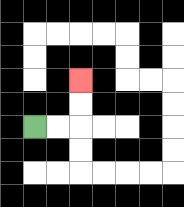{'start': '[1, 5]', 'end': '[3, 3]', 'path_directions': 'R,R,U,U', 'path_coordinates': '[[1, 5], [2, 5], [3, 5], [3, 4], [3, 3]]'}